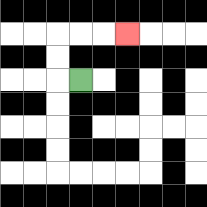{'start': '[3, 3]', 'end': '[5, 1]', 'path_directions': 'L,U,U,R,R,R', 'path_coordinates': '[[3, 3], [2, 3], [2, 2], [2, 1], [3, 1], [4, 1], [5, 1]]'}